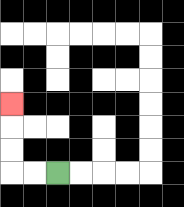{'start': '[2, 7]', 'end': '[0, 4]', 'path_directions': 'L,L,U,U,U', 'path_coordinates': '[[2, 7], [1, 7], [0, 7], [0, 6], [0, 5], [0, 4]]'}